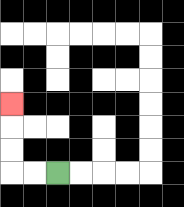{'start': '[2, 7]', 'end': '[0, 4]', 'path_directions': 'L,L,U,U,U', 'path_coordinates': '[[2, 7], [1, 7], [0, 7], [0, 6], [0, 5], [0, 4]]'}